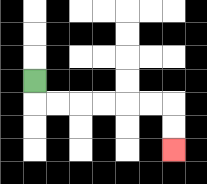{'start': '[1, 3]', 'end': '[7, 6]', 'path_directions': 'D,R,R,R,R,R,R,D,D', 'path_coordinates': '[[1, 3], [1, 4], [2, 4], [3, 4], [4, 4], [5, 4], [6, 4], [7, 4], [7, 5], [7, 6]]'}